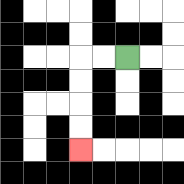{'start': '[5, 2]', 'end': '[3, 6]', 'path_directions': 'L,L,D,D,D,D', 'path_coordinates': '[[5, 2], [4, 2], [3, 2], [3, 3], [3, 4], [3, 5], [3, 6]]'}